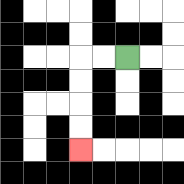{'start': '[5, 2]', 'end': '[3, 6]', 'path_directions': 'L,L,D,D,D,D', 'path_coordinates': '[[5, 2], [4, 2], [3, 2], [3, 3], [3, 4], [3, 5], [3, 6]]'}